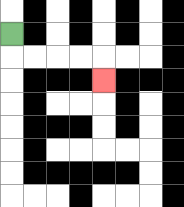{'start': '[0, 1]', 'end': '[4, 3]', 'path_directions': 'D,R,R,R,R,D', 'path_coordinates': '[[0, 1], [0, 2], [1, 2], [2, 2], [3, 2], [4, 2], [4, 3]]'}